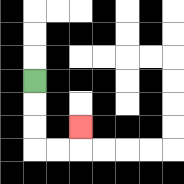{'start': '[1, 3]', 'end': '[3, 5]', 'path_directions': 'D,D,D,R,R,U', 'path_coordinates': '[[1, 3], [1, 4], [1, 5], [1, 6], [2, 6], [3, 6], [3, 5]]'}